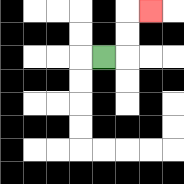{'start': '[4, 2]', 'end': '[6, 0]', 'path_directions': 'R,U,U,R', 'path_coordinates': '[[4, 2], [5, 2], [5, 1], [5, 0], [6, 0]]'}